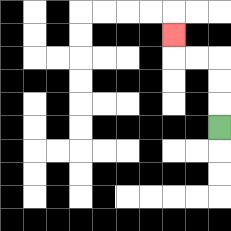{'start': '[9, 5]', 'end': '[7, 1]', 'path_directions': 'U,U,U,L,L,U', 'path_coordinates': '[[9, 5], [9, 4], [9, 3], [9, 2], [8, 2], [7, 2], [7, 1]]'}